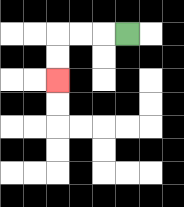{'start': '[5, 1]', 'end': '[2, 3]', 'path_directions': 'L,L,L,D,D', 'path_coordinates': '[[5, 1], [4, 1], [3, 1], [2, 1], [2, 2], [2, 3]]'}